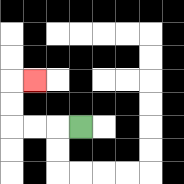{'start': '[3, 5]', 'end': '[1, 3]', 'path_directions': 'L,L,L,U,U,R', 'path_coordinates': '[[3, 5], [2, 5], [1, 5], [0, 5], [0, 4], [0, 3], [1, 3]]'}